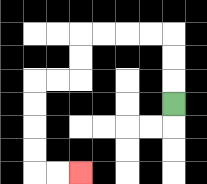{'start': '[7, 4]', 'end': '[3, 7]', 'path_directions': 'U,U,U,L,L,L,L,D,D,L,L,D,D,D,D,R,R', 'path_coordinates': '[[7, 4], [7, 3], [7, 2], [7, 1], [6, 1], [5, 1], [4, 1], [3, 1], [3, 2], [3, 3], [2, 3], [1, 3], [1, 4], [1, 5], [1, 6], [1, 7], [2, 7], [3, 7]]'}